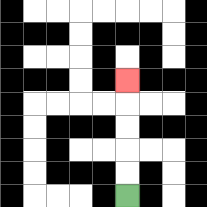{'start': '[5, 8]', 'end': '[5, 3]', 'path_directions': 'U,U,U,U,U', 'path_coordinates': '[[5, 8], [5, 7], [5, 6], [5, 5], [5, 4], [5, 3]]'}